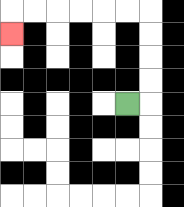{'start': '[5, 4]', 'end': '[0, 1]', 'path_directions': 'R,U,U,U,U,L,L,L,L,L,L,D', 'path_coordinates': '[[5, 4], [6, 4], [6, 3], [6, 2], [6, 1], [6, 0], [5, 0], [4, 0], [3, 0], [2, 0], [1, 0], [0, 0], [0, 1]]'}